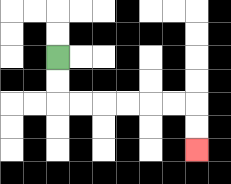{'start': '[2, 2]', 'end': '[8, 6]', 'path_directions': 'D,D,R,R,R,R,R,R,D,D', 'path_coordinates': '[[2, 2], [2, 3], [2, 4], [3, 4], [4, 4], [5, 4], [6, 4], [7, 4], [8, 4], [8, 5], [8, 6]]'}